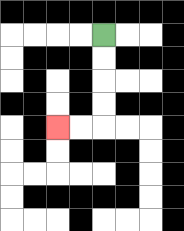{'start': '[4, 1]', 'end': '[2, 5]', 'path_directions': 'D,D,D,D,L,L', 'path_coordinates': '[[4, 1], [4, 2], [4, 3], [4, 4], [4, 5], [3, 5], [2, 5]]'}